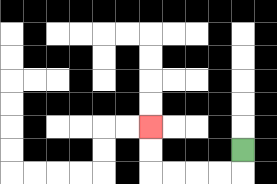{'start': '[10, 6]', 'end': '[6, 5]', 'path_directions': 'D,L,L,L,L,U,U', 'path_coordinates': '[[10, 6], [10, 7], [9, 7], [8, 7], [7, 7], [6, 7], [6, 6], [6, 5]]'}